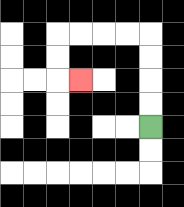{'start': '[6, 5]', 'end': '[3, 3]', 'path_directions': 'U,U,U,U,L,L,L,L,D,D,R', 'path_coordinates': '[[6, 5], [6, 4], [6, 3], [6, 2], [6, 1], [5, 1], [4, 1], [3, 1], [2, 1], [2, 2], [2, 3], [3, 3]]'}